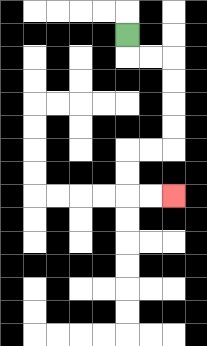{'start': '[5, 1]', 'end': '[7, 8]', 'path_directions': 'D,R,R,D,D,D,D,L,L,D,D,R,R', 'path_coordinates': '[[5, 1], [5, 2], [6, 2], [7, 2], [7, 3], [7, 4], [7, 5], [7, 6], [6, 6], [5, 6], [5, 7], [5, 8], [6, 8], [7, 8]]'}